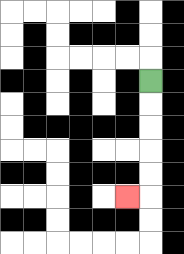{'start': '[6, 3]', 'end': '[5, 8]', 'path_directions': 'D,D,D,D,D,L', 'path_coordinates': '[[6, 3], [6, 4], [6, 5], [6, 6], [6, 7], [6, 8], [5, 8]]'}